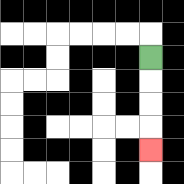{'start': '[6, 2]', 'end': '[6, 6]', 'path_directions': 'D,D,D,D', 'path_coordinates': '[[6, 2], [6, 3], [6, 4], [6, 5], [6, 6]]'}